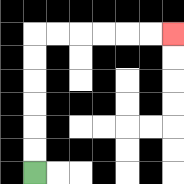{'start': '[1, 7]', 'end': '[7, 1]', 'path_directions': 'U,U,U,U,U,U,R,R,R,R,R,R', 'path_coordinates': '[[1, 7], [1, 6], [1, 5], [1, 4], [1, 3], [1, 2], [1, 1], [2, 1], [3, 1], [4, 1], [5, 1], [6, 1], [7, 1]]'}